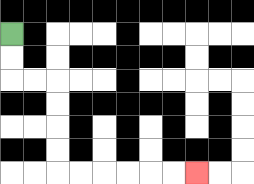{'start': '[0, 1]', 'end': '[8, 7]', 'path_directions': 'D,D,R,R,D,D,D,D,R,R,R,R,R,R', 'path_coordinates': '[[0, 1], [0, 2], [0, 3], [1, 3], [2, 3], [2, 4], [2, 5], [2, 6], [2, 7], [3, 7], [4, 7], [5, 7], [6, 7], [7, 7], [8, 7]]'}